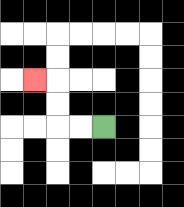{'start': '[4, 5]', 'end': '[1, 3]', 'path_directions': 'L,L,U,U,L', 'path_coordinates': '[[4, 5], [3, 5], [2, 5], [2, 4], [2, 3], [1, 3]]'}